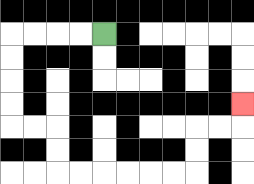{'start': '[4, 1]', 'end': '[10, 4]', 'path_directions': 'L,L,L,L,D,D,D,D,R,R,D,D,R,R,R,R,R,R,U,U,R,R,U', 'path_coordinates': '[[4, 1], [3, 1], [2, 1], [1, 1], [0, 1], [0, 2], [0, 3], [0, 4], [0, 5], [1, 5], [2, 5], [2, 6], [2, 7], [3, 7], [4, 7], [5, 7], [6, 7], [7, 7], [8, 7], [8, 6], [8, 5], [9, 5], [10, 5], [10, 4]]'}